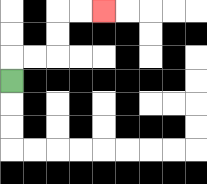{'start': '[0, 3]', 'end': '[4, 0]', 'path_directions': 'U,R,R,U,U,R,R', 'path_coordinates': '[[0, 3], [0, 2], [1, 2], [2, 2], [2, 1], [2, 0], [3, 0], [4, 0]]'}